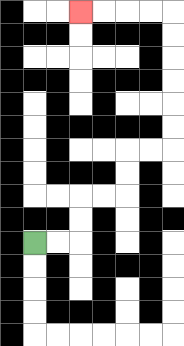{'start': '[1, 10]', 'end': '[3, 0]', 'path_directions': 'R,R,U,U,R,R,U,U,R,R,U,U,U,U,U,U,L,L,L,L', 'path_coordinates': '[[1, 10], [2, 10], [3, 10], [3, 9], [3, 8], [4, 8], [5, 8], [5, 7], [5, 6], [6, 6], [7, 6], [7, 5], [7, 4], [7, 3], [7, 2], [7, 1], [7, 0], [6, 0], [5, 0], [4, 0], [3, 0]]'}